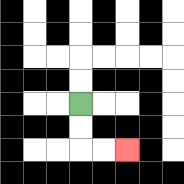{'start': '[3, 4]', 'end': '[5, 6]', 'path_directions': 'D,D,R,R', 'path_coordinates': '[[3, 4], [3, 5], [3, 6], [4, 6], [5, 6]]'}